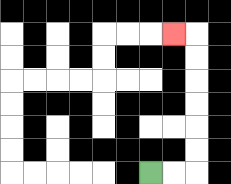{'start': '[6, 7]', 'end': '[7, 1]', 'path_directions': 'R,R,U,U,U,U,U,U,L', 'path_coordinates': '[[6, 7], [7, 7], [8, 7], [8, 6], [8, 5], [8, 4], [8, 3], [8, 2], [8, 1], [7, 1]]'}